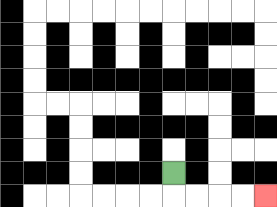{'start': '[7, 7]', 'end': '[11, 8]', 'path_directions': 'D,R,R,R,R', 'path_coordinates': '[[7, 7], [7, 8], [8, 8], [9, 8], [10, 8], [11, 8]]'}